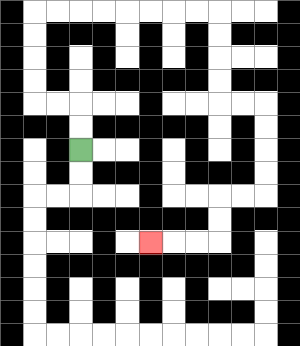{'start': '[3, 6]', 'end': '[6, 10]', 'path_directions': 'U,U,L,L,U,U,U,U,R,R,R,R,R,R,R,R,D,D,D,D,R,R,D,D,D,D,L,L,D,D,L,L,L', 'path_coordinates': '[[3, 6], [3, 5], [3, 4], [2, 4], [1, 4], [1, 3], [1, 2], [1, 1], [1, 0], [2, 0], [3, 0], [4, 0], [5, 0], [6, 0], [7, 0], [8, 0], [9, 0], [9, 1], [9, 2], [9, 3], [9, 4], [10, 4], [11, 4], [11, 5], [11, 6], [11, 7], [11, 8], [10, 8], [9, 8], [9, 9], [9, 10], [8, 10], [7, 10], [6, 10]]'}